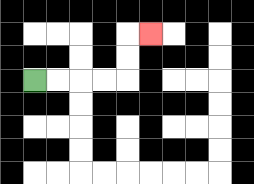{'start': '[1, 3]', 'end': '[6, 1]', 'path_directions': 'R,R,R,R,U,U,R', 'path_coordinates': '[[1, 3], [2, 3], [3, 3], [4, 3], [5, 3], [5, 2], [5, 1], [6, 1]]'}